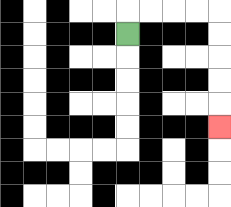{'start': '[5, 1]', 'end': '[9, 5]', 'path_directions': 'U,R,R,R,R,D,D,D,D,D', 'path_coordinates': '[[5, 1], [5, 0], [6, 0], [7, 0], [8, 0], [9, 0], [9, 1], [9, 2], [9, 3], [9, 4], [9, 5]]'}